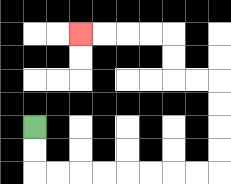{'start': '[1, 5]', 'end': '[3, 1]', 'path_directions': 'D,D,R,R,R,R,R,R,R,R,U,U,U,U,L,L,U,U,L,L,L,L', 'path_coordinates': '[[1, 5], [1, 6], [1, 7], [2, 7], [3, 7], [4, 7], [5, 7], [6, 7], [7, 7], [8, 7], [9, 7], [9, 6], [9, 5], [9, 4], [9, 3], [8, 3], [7, 3], [7, 2], [7, 1], [6, 1], [5, 1], [4, 1], [3, 1]]'}